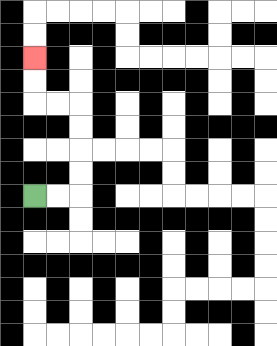{'start': '[1, 8]', 'end': '[1, 2]', 'path_directions': 'R,R,U,U,U,U,L,L,U,U', 'path_coordinates': '[[1, 8], [2, 8], [3, 8], [3, 7], [3, 6], [3, 5], [3, 4], [2, 4], [1, 4], [1, 3], [1, 2]]'}